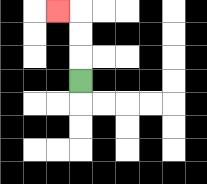{'start': '[3, 3]', 'end': '[2, 0]', 'path_directions': 'U,U,U,L', 'path_coordinates': '[[3, 3], [3, 2], [3, 1], [3, 0], [2, 0]]'}